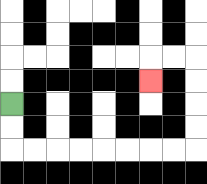{'start': '[0, 4]', 'end': '[6, 3]', 'path_directions': 'D,D,R,R,R,R,R,R,R,R,U,U,U,U,L,L,D', 'path_coordinates': '[[0, 4], [0, 5], [0, 6], [1, 6], [2, 6], [3, 6], [4, 6], [5, 6], [6, 6], [7, 6], [8, 6], [8, 5], [8, 4], [8, 3], [8, 2], [7, 2], [6, 2], [6, 3]]'}